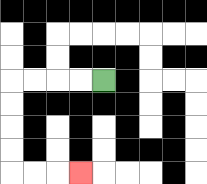{'start': '[4, 3]', 'end': '[3, 7]', 'path_directions': 'L,L,L,L,D,D,D,D,R,R,R', 'path_coordinates': '[[4, 3], [3, 3], [2, 3], [1, 3], [0, 3], [0, 4], [0, 5], [0, 6], [0, 7], [1, 7], [2, 7], [3, 7]]'}